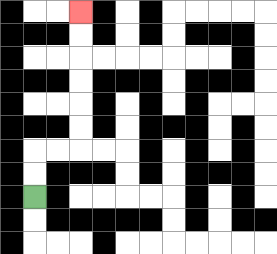{'start': '[1, 8]', 'end': '[3, 0]', 'path_directions': 'U,U,R,R,U,U,U,U,U,U', 'path_coordinates': '[[1, 8], [1, 7], [1, 6], [2, 6], [3, 6], [3, 5], [3, 4], [3, 3], [3, 2], [3, 1], [3, 0]]'}